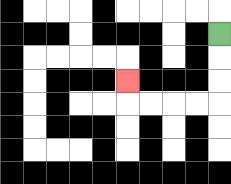{'start': '[9, 1]', 'end': '[5, 3]', 'path_directions': 'D,D,D,L,L,L,L,U', 'path_coordinates': '[[9, 1], [9, 2], [9, 3], [9, 4], [8, 4], [7, 4], [6, 4], [5, 4], [5, 3]]'}